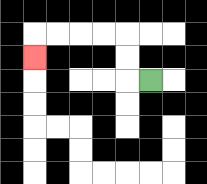{'start': '[6, 3]', 'end': '[1, 2]', 'path_directions': 'L,U,U,L,L,L,L,D', 'path_coordinates': '[[6, 3], [5, 3], [5, 2], [5, 1], [4, 1], [3, 1], [2, 1], [1, 1], [1, 2]]'}